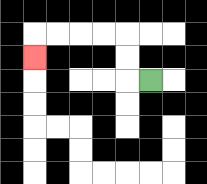{'start': '[6, 3]', 'end': '[1, 2]', 'path_directions': 'L,U,U,L,L,L,L,D', 'path_coordinates': '[[6, 3], [5, 3], [5, 2], [5, 1], [4, 1], [3, 1], [2, 1], [1, 1], [1, 2]]'}